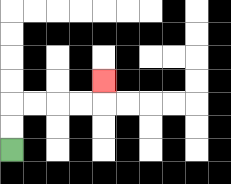{'start': '[0, 6]', 'end': '[4, 3]', 'path_directions': 'U,U,R,R,R,R,U', 'path_coordinates': '[[0, 6], [0, 5], [0, 4], [1, 4], [2, 4], [3, 4], [4, 4], [4, 3]]'}